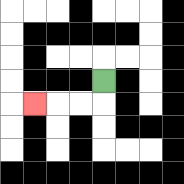{'start': '[4, 3]', 'end': '[1, 4]', 'path_directions': 'D,L,L,L', 'path_coordinates': '[[4, 3], [4, 4], [3, 4], [2, 4], [1, 4]]'}